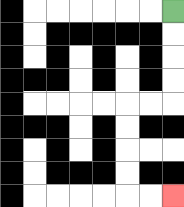{'start': '[7, 0]', 'end': '[7, 8]', 'path_directions': 'D,D,D,D,L,L,D,D,D,D,R,R', 'path_coordinates': '[[7, 0], [7, 1], [7, 2], [7, 3], [7, 4], [6, 4], [5, 4], [5, 5], [5, 6], [5, 7], [5, 8], [6, 8], [7, 8]]'}